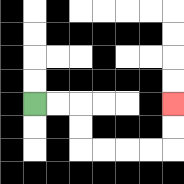{'start': '[1, 4]', 'end': '[7, 4]', 'path_directions': 'R,R,D,D,R,R,R,R,U,U', 'path_coordinates': '[[1, 4], [2, 4], [3, 4], [3, 5], [3, 6], [4, 6], [5, 6], [6, 6], [7, 6], [7, 5], [7, 4]]'}